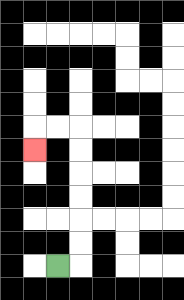{'start': '[2, 11]', 'end': '[1, 6]', 'path_directions': 'R,U,U,U,U,U,U,L,L,D', 'path_coordinates': '[[2, 11], [3, 11], [3, 10], [3, 9], [3, 8], [3, 7], [3, 6], [3, 5], [2, 5], [1, 5], [1, 6]]'}